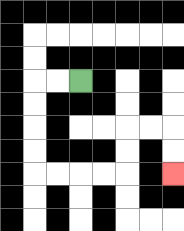{'start': '[3, 3]', 'end': '[7, 7]', 'path_directions': 'L,L,D,D,D,D,R,R,R,R,U,U,R,R,D,D', 'path_coordinates': '[[3, 3], [2, 3], [1, 3], [1, 4], [1, 5], [1, 6], [1, 7], [2, 7], [3, 7], [4, 7], [5, 7], [5, 6], [5, 5], [6, 5], [7, 5], [7, 6], [7, 7]]'}